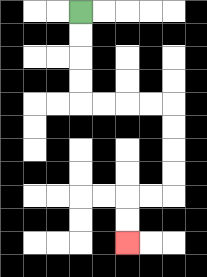{'start': '[3, 0]', 'end': '[5, 10]', 'path_directions': 'D,D,D,D,R,R,R,R,D,D,D,D,L,L,D,D', 'path_coordinates': '[[3, 0], [3, 1], [3, 2], [3, 3], [3, 4], [4, 4], [5, 4], [6, 4], [7, 4], [7, 5], [7, 6], [7, 7], [7, 8], [6, 8], [5, 8], [5, 9], [5, 10]]'}